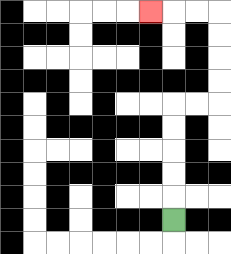{'start': '[7, 9]', 'end': '[6, 0]', 'path_directions': 'U,U,U,U,U,R,R,U,U,U,U,L,L,L', 'path_coordinates': '[[7, 9], [7, 8], [7, 7], [7, 6], [7, 5], [7, 4], [8, 4], [9, 4], [9, 3], [9, 2], [9, 1], [9, 0], [8, 0], [7, 0], [6, 0]]'}